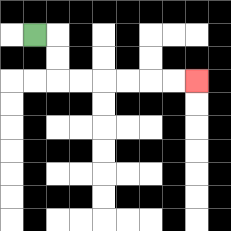{'start': '[1, 1]', 'end': '[8, 3]', 'path_directions': 'R,D,D,R,R,R,R,R,R', 'path_coordinates': '[[1, 1], [2, 1], [2, 2], [2, 3], [3, 3], [4, 3], [5, 3], [6, 3], [7, 3], [8, 3]]'}